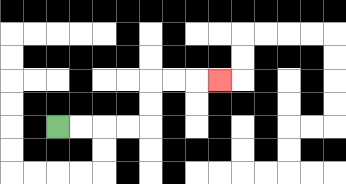{'start': '[2, 5]', 'end': '[9, 3]', 'path_directions': 'R,R,R,R,U,U,R,R,R', 'path_coordinates': '[[2, 5], [3, 5], [4, 5], [5, 5], [6, 5], [6, 4], [6, 3], [7, 3], [8, 3], [9, 3]]'}